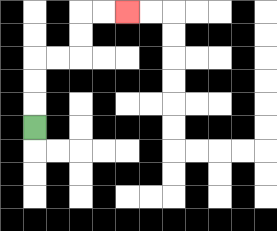{'start': '[1, 5]', 'end': '[5, 0]', 'path_directions': 'U,U,U,R,R,U,U,R,R', 'path_coordinates': '[[1, 5], [1, 4], [1, 3], [1, 2], [2, 2], [3, 2], [3, 1], [3, 0], [4, 0], [5, 0]]'}